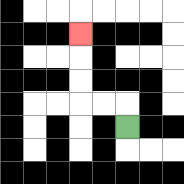{'start': '[5, 5]', 'end': '[3, 1]', 'path_directions': 'U,L,L,U,U,U', 'path_coordinates': '[[5, 5], [5, 4], [4, 4], [3, 4], [3, 3], [3, 2], [3, 1]]'}